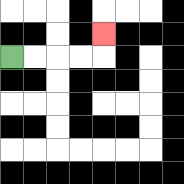{'start': '[0, 2]', 'end': '[4, 1]', 'path_directions': 'R,R,R,R,U', 'path_coordinates': '[[0, 2], [1, 2], [2, 2], [3, 2], [4, 2], [4, 1]]'}